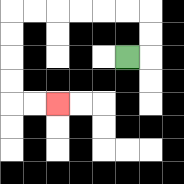{'start': '[5, 2]', 'end': '[2, 4]', 'path_directions': 'R,U,U,L,L,L,L,L,L,D,D,D,D,R,R', 'path_coordinates': '[[5, 2], [6, 2], [6, 1], [6, 0], [5, 0], [4, 0], [3, 0], [2, 0], [1, 0], [0, 0], [0, 1], [0, 2], [0, 3], [0, 4], [1, 4], [2, 4]]'}